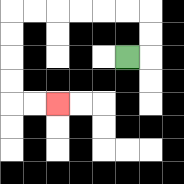{'start': '[5, 2]', 'end': '[2, 4]', 'path_directions': 'R,U,U,L,L,L,L,L,L,D,D,D,D,R,R', 'path_coordinates': '[[5, 2], [6, 2], [6, 1], [6, 0], [5, 0], [4, 0], [3, 0], [2, 0], [1, 0], [0, 0], [0, 1], [0, 2], [0, 3], [0, 4], [1, 4], [2, 4]]'}